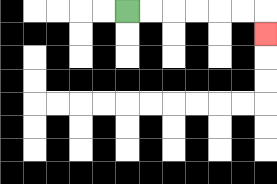{'start': '[5, 0]', 'end': '[11, 1]', 'path_directions': 'R,R,R,R,R,R,D', 'path_coordinates': '[[5, 0], [6, 0], [7, 0], [8, 0], [9, 0], [10, 0], [11, 0], [11, 1]]'}